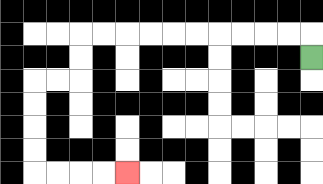{'start': '[13, 2]', 'end': '[5, 7]', 'path_directions': 'U,L,L,L,L,L,L,L,L,L,L,D,D,L,L,D,D,D,D,R,R,R,R', 'path_coordinates': '[[13, 2], [13, 1], [12, 1], [11, 1], [10, 1], [9, 1], [8, 1], [7, 1], [6, 1], [5, 1], [4, 1], [3, 1], [3, 2], [3, 3], [2, 3], [1, 3], [1, 4], [1, 5], [1, 6], [1, 7], [2, 7], [3, 7], [4, 7], [5, 7]]'}